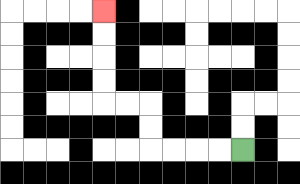{'start': '[10, 6]', 'end': '[4, 0]', 'path_directions': 'L,L,L,L,U,U,L,L,U,U,U,U', 'path_coordinates': '[[10, 6], [9, 6], [8, 6], [7, 6], [6, 6], [6, 5], [6, 4], [5, 4], [4, 4], [4, 3], [4, 2], [4, 1], [4, 0]]'}